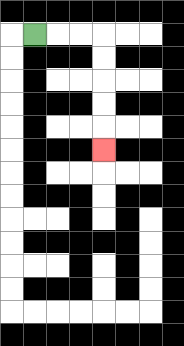{'start': '[1, 1]', 'end': '[4, 6]', 'path_directions': 'R,R,R,D,D,D,D,D', 'path_coordinates': '[[1, 1], [2, 1], [3, 1], [4, 1], [4, 2], [4, 3], [4, 4], [4, 5], [4, 6]]'}